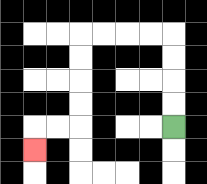{'start': '[7, 5]', 'end': '[1, 6]', 'path_directions': 'U,U,U,U,L,L,L,L,D,D,D,D,L,L,D', 'path_coordinates': '[[7, 5], [7, 4], [7, 3], [7, 2], [7, 1], [6, 1], [5, 1], [4, 1], [3, 1], [3, 2], [3, 3], [3, 4], [3, 5], [2, 5], [1, 5], [1, 6]]'}